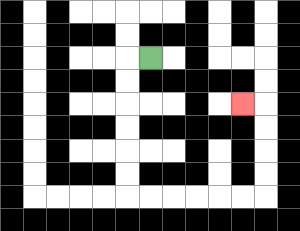{'start': '[6, 2]', 'end': '[10, 4]', 'path_directions': 'L,D,D,D,D,D,D,R,R,R,R,R,R,U,U,U,U,L', 'path_coordinates': '[[6, 2], [5, 2], [5, 3], [5, 4], [5, 5], [5, 6], [5, 7], [5, 8], [6, 8], [7, 8], [8, 8], [9, 8], [10, 8], [11, 8], [11, 7], [11, 6], [11, 5], [11, 4], [10, 4]]'}